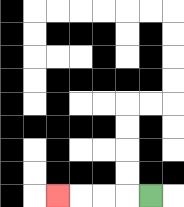{'start': '[6, 8]', 'end': '[2, 8]', 'path_directions': 'L,L,L,L', 'path_coordinates': '[[6, 8], [5, 8], [4, 8], [3, 8], [2, 8]]'}